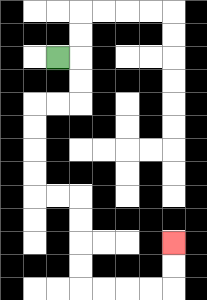{'start': '[2, 2]', 'end': '[7, 10]', 'path_directions': 'R,D,D,L,L,D,D,D,D,R,R,D,D,D,D,R,R,R,R,U,U', 'path_coordinates': '[[2, 2], [3, 2], [3, 3], [3, 4], [2, 4], [1, 4], [1, 5], [1, 6], [1, 7], [1, 8], [2, 8], [3, 8], [3, 9], [3, 10], [3, 11], [3, 12], [4, 12], [5, 12], [6, 12], [7, 12], [7, 11], [7, 10]]'}